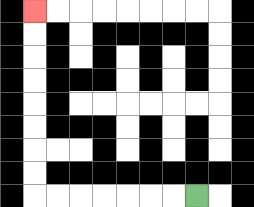{'start': '[8, 8]', 'end': '[1, 0]', 'path_directions': 'L,L,L,L,L,L,L,U,U,U,U,U,U,U,U', 'path_coordinates': '[[8, 8], [7, 8], [6, 8], [5, 8], [4, 8], [3, 8], [2, 8], [1, 8], [1, 7], [1, 6], [1, 5], [1, 4], [1, 3], [1, 2], [1, 1], [1, 0]]'}